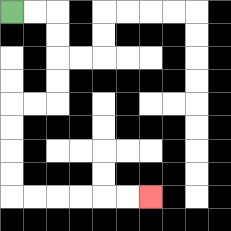{'start': '[0, 0]', 'end': '[6, 8]', 'path_directions': 'R,R,D,D,D,D,L,L,D,D,D,D,R,R,R,R,R,R', 'path_coordinates': '[[0, 0], [1, 0], [2, 0], [2, 1], [2, 2], [2, 3], [2, 4], [1, 4], [0, 4], [0, 5], [0, 6], [0, 7], [0, 8], [1, 8], [2, 8], [3, 8], [4, 8], [5, 8], [6, 8]]'}